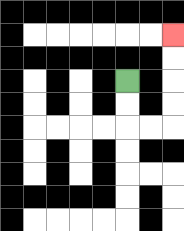{'start': '[5, 3]', 'end': '[7, 1]', 'path_directions': 'D,D,R,R,U,U,U,U', 'path_coordinates': '[[5, 3], [5, 4], [5, 5], [6, 5], [7, 5], [7, 4], [7, 3], [7, 2], [7, 1]]'}